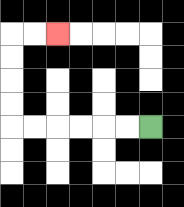{'start': '[6, 5]', 'end': '[2, 1]', 'path_directions': 'L,L,L,L,L,L,U,U,U,U,R,R', 'path_coordinates': '[[6, 5], [5, 5], [4, 5], [3, 5], [2, 5], [1, 5], [0, 5], [0, 4], [0, 3], [0, 2], [0, 1], [1, 1], [2, 1]]'}